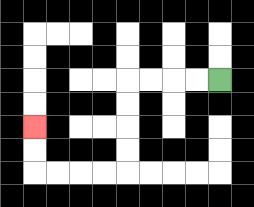{'start': '[9, 3]', 'end': '[1, 5]', 'path_directions': 'L,L,L,L,D,D,D,D,L,L,L,L,U,U', 'path_coordinates': '[[9, 3], [8, 3], [7, 3], [6, 3], [5, 3], [5, 4], [5, 5], [5, 6], [5, 7], [4, 7], [3, 7], [2, 7], [1, 7], [1, 6], [1, 5]]'}